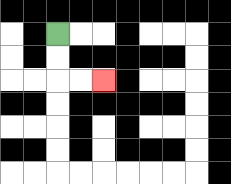{'start': '[2, 1]', 'end': '[4, 3]', 'path_directions': 'D,D,R,R', 'path_coordinates': '[[2, 1], [2, 2], [2, 3], [3, 3], [4, 3]]'}